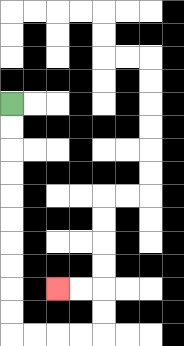{'start': '[0, 4]', 'end': '[2, 12]', 'path_directions': 'D,D,D,D,D,D,D,D,D,D,R,R,R,R,U,U,L,L', 'path_coordinates': '[[0, 4], [0, 5], [0, 6], [0, 7], [0, 8], [0, 9], [0, 10], [0, 11], [0, 12], [0, 13], [0, 14], [1, 14], [2, 14], [3, 14], [4, 14], [4, 13], [4, 12], [3, 12], [2, 12]]'}